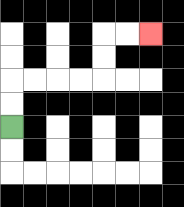{'start': '[0, 5]', 'end': '[6, 1]', 'path_directions': 'U,U,R,R,R,R,U,U,R,R', 'path_coordinates': '[[0, 5], [0, 4], [0, 3], [1, 3], [2, 3], [3, 3], [4, 3], [4, 2], [4, 1], [5, 1], [6, 1]]'}